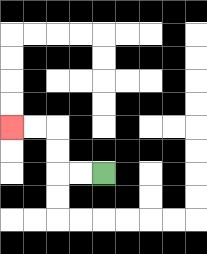{'start': '[4, 7]', 'end': '[0, 5]', 'path_directions': 'L,L,U,U,L,L', 'path_coordinates': '[[4, 7], [3, 7], [2, 7], [2, 6], [2, 5], [1, 5], [0, 5]]'}